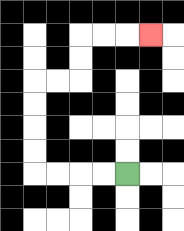{'start': '[5, 7]', 'end': '[6, 1]', 'path_directions': 'L,L,L,L,U,U,U,U,R,R,U,U,R,R,R', 'path_coordinates': '[[5, 7], [4, 7], [3, 7], [2, 7], [1, 7], [1, 6], [1, 5], [1, 4], [1, 3], [2, 3], [3, 3], [3, 2], [3, 1], [4, 1], [5, 1], [6, 1]]'}